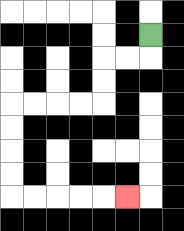{'start': '[6, 1]', 'end': '[5, 8]', 'path_directions': 'D,L,L,D,D,L,L,L,L,D,D,D,D,R,R,R,R,R', 'path_coordinates': '[[6, 1], [6, 2], [5, 2], [4, 2], [4, 3], [4, 4], [3, 4], [2, 4], [1, 4], [0, 4], [0, 5], [0, 6], [0, 7], [0, 8], [1, 8], [2, 8], [3, 8], [4, 8], [5, 8]]'}